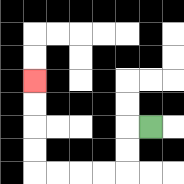{'start': '[6, 5]', 'end': '[1, 3]', 'path_directions': 'L,D,D,L,L,L,L,U,U,U,U', 'path_coordinates': '[[6, 5], [5, 5], [5, 6], [5, 7], [4, 7], [3, 7], [2, 7], [1, 7], [1, 6], [1, 5], [1, 4], [1, 3]]'}